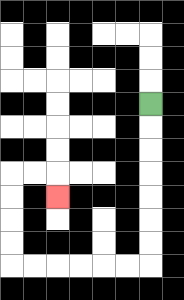{'start': '[6, 4]', 'end': '[2, 8]', 'path_directions': 'D,D,D,D,D,D,D,L,L,L,L,L,L,U,U,U,U,R,R,D', 'path_coordinates': '[[6, 4], [6, 5], [6, 6], [6, 7], [6, 8], [6, 9], [6, 10], [6, 11], [5, 11], [4, 11], [3, 11], [2, 11], [1, 11], [0, 11], [0, 10], [0, 9], [0, 8], [0, 7], [1, 7], [2, 7], [2, 8]]'}